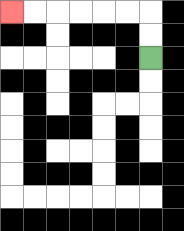{'start': '[6, 2]', 'end': '[0, 0]', 'path_directions': 'U,U,L,L,L,L,L,L', 'path_coordinates': '[[6, 2], [6, 1], [6, 0], [5, 0], [4, 0], [3, 0], [2, 0], [1, 0], [0, 0]]'}